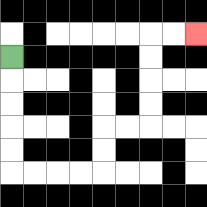{'start': '[0, 2]', 'end': '[8, 1]', 'path_directions': 'D,D,D,D,D,R,R,R,R,U,U,R,R,U,U,U,U,R,R', 'path_coordinates': '[[0, 2], [0, 3], [0, 4], [0, 5], [0, 6], [0, 7], [1, 7], [2, 7], [3, 7], [4, 7], [4, 6], [4, 5], [5, 5], [6, 5], [6, 4], [6, 3], [6, 2], [6, 1], [7, 1], [8, 1]]'}